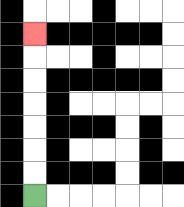{'start': '[1, 8]', 'end': '[1, 1]', 'path_directions': 'U,U,U,U,U,U,U', 'path_coordinates': '[[1, 8], [1, 7], [1, 6], [1, 5], [1, 4], [1, 3], [1, 2], [1, 1]]'}